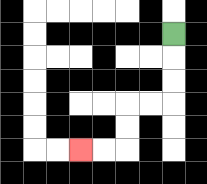{'start': '[7, 1]', 'end': '[3, 6]', 'path_directions': 'D,D,D,L,L,D,D,L,L', 'path_coordinates': '[[7, 1], [7, 2], [7, 3], [7, 4], [6, 4], [5, 4], [5, 5], [5, 6], [4, 6], [3, 6]]'}